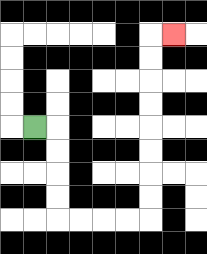{'start': '[1, 5]', 'end': '[7, 1]', 'path_directions': 'R,D,D,D,D,R,R,R,R,U,U,U,U,U,U,U,U,R', 'path_coordinates': '[[1, 5], [2, 5], [2, 6], [2, 7], [2, 8], [2, 9], [3, 9], [4, 9], [5, 9], [6, 9], [6, 8], [6, 7], [6, 6], [6, 5], [6, 4], [6, 3], [6, 2], [6, 1], [7, 1]]'}